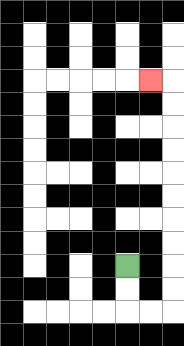{'start': '[5, 11]', 'end': '[6, 3]', 'path_directions': 'D,D,R,R,U,U,U,U,U,U,U,U,U,U,L', 'path_coordinates': '[[5, 11], [5, 12], [5, 13], [6, 13], [7, 13], [7, 12], [7, 11], [7, 10], [7, 9], [7, 8], [7, 7], [7, 6], [7, 5], [7, 4], [7, 3], [6, 3]]'}